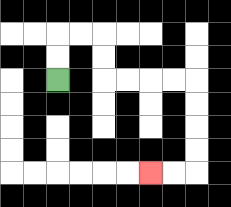{'start': '[2, 3]', 'end': '[6, 7]', 'path_directions': 'U,U,R,R,D,D,R,R,R,R,D,D,D,D,L,L', 'path_coordinates': '[[2, 3], [2, 2], [2, 1], [3, 1], [4, 1], [4, 2], [4, 3], [5, 3], [6, 3], [7, 3], [8, 3], [8, 4], [8, 5], [8, 6], [8, 7], [7, 7], [6, 7]]'}